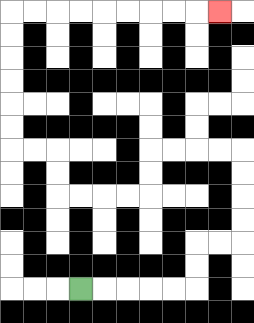{'start': '[3, 12]', 'end': '[9, 0]', 'path_directions': 'R,R,R,R,R,U,U,R,R,U,U,U,U,L,L,L,L,D,D,L,L,L,L,U,U,L,L,U,U,U,U,U,U,R,R,R,R,R,R,R,R,R', 'path_coordinates': '[[3, 12], [4, 12], [5, 12], [6, 12], [7, 12], [8, 12], [8, 11], [8, 10], [9, 10], [10, 10], [10, 9], [10, 8], [10, 7], [10, 6], [9, 6], [8, 6], [7, 6], [6, 6], [6, 7], [6, 8], [5, 8], [4, 8], [3, 8], [2, 8], [2, 7], [2, 6], [1, 6], [0, 6], [0, 5], [0, 4], [0, 3], [0, 2], [0, 1], [0, 0], [1, 0], [2, 0], [3, 0], [4, 0], [5, 0], [6, 0], [7, 0], [8, 0], [9, 0]]'}